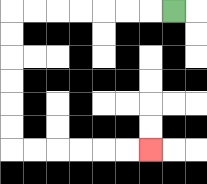{'start': '[7, 0]', 'end': '[6, 6]', 'path_directions': 'L,L,L,L,L,L,L,D,D,D,D,D,D,R,R,R,R,R,R', 'path_coordinates': '[[7, 0], [6, 0], [5, 0], [4, 0], [3, 0], [2, 0], [1, 0], [0, 0], [0, 1], [0, 2], [0, 3], [0, 4], [0, 5], [0, 6], [1, 6], [2, 6], [3, 6], [4, 6], [5, 6], [6, 6]]'}